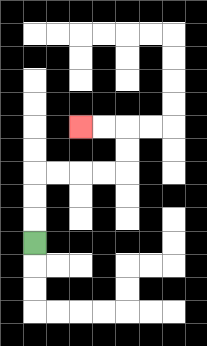{'start': '[1, 10]', 'end': '[3, 5]', 'path_directions': 'U,U,U,R,R,R,R,U,U,L,L', 'path_coordinates': '[[1, 10], [1, 9], [1, 8], [1, 7], [2, 7], [3, 7], [4, 7], [5, 7], [5, 6], [5, 5], [4, 5], [3, 5]]'}